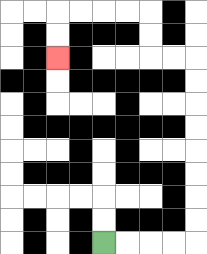{'start': '[4, 10]', 'end': '[2, 2]', 'path_directions': 'R,R,R,R,U,U,U,U,U,U,U,U,L,L,U,U,L,L,L,L,D,D', 'path_coordinates': '[[4, 10], [5, 10], [6, 10], [7, 10], [8, 10], [8, 9], [8, 8], [8, 7], [8, 6], [8, 5], [8, 4], [8, 3], [8, 2], [7, 2], [6, 2], [6, 1], [6, 0], [5, 0], [4, 0], [3, 0], [2, 0], [2, 1], [2, 2]]'}